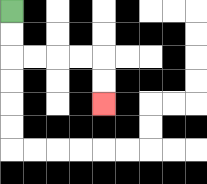{'start': '[0, 0]', 'end': '[4, 4]', 'path_directions': 'D,D,R,R,R,R,D,D', 'path_coordinates': '[[0, 0], [0, 1], [0, 2], [1, 2], [2, 2], [3, 2], [4, 2], [4, 3], [4, 4]]'}